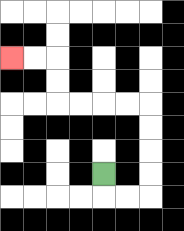{'start': '[4, 7]', 'end': '[0, 2]', 'path_directions': 'D,R,R,U,U,U,U,L,L,L,L,U,U,L,L', 'path_coordinates': '[[4, 7], [4, 8], [5, 8], [6, 8], [6, 7], [6, 6], [6, 5], [6, 4], [5, 4], [4, 4], [3, 4], [2, 4], [2, 3], [2, 2], [1, 2], [0, 2]]'}